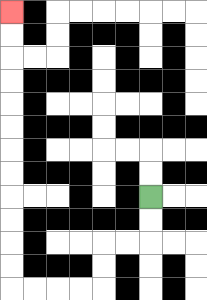{'start': '[6, 8]', 'end': '[0, 0]', 'path_directions': 'D,D,L,L,D,D,L,L,L,L,U,U,U,U,U,U,U,U,U,U,U,U', 'path_coordinates': '[[6, 8], [6, 9], [6, 10], [5, 10], [4, 10], [4, 11], [4, 12], [3, 12], [2, 12], [1, 12], [0, 12], [0, 11], [0, 10], [0, 9], [0, 8], [0, 7], [0, 6], [0, 5], [0, 4], [0, 3], [0, 2], [0, 1], [0, 0]]'}